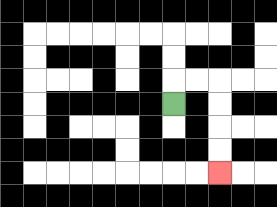{'start': '[7, 4]', 'end': '[9, 7]', 'path_directions': 'U,R,R,D,D,D,D', 'path_coordinates': '[[7, 4], [7, 3], [8, 3], [9, 3], [9, 4], [9, 5], [9, 6], [9, 7]]'}